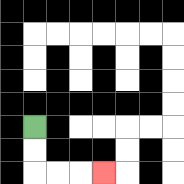{'start': '[1, 5]', 'end': '[4, 7]', 'path_directions': 'D,D,R,R,R', 'path_coordinates': '[[1, 5], [1, 6], [1, 7], [2, 7], [3, 7], [4, 7]]'}